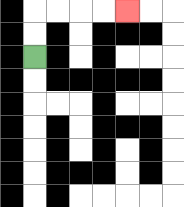{'start': '[1, 2]', 'end': '[5, 0]', 'path_directions': 'U,U,R,R,R,R', 'path_coordinates': '[[1, 2], [1, 1], [1, 0], [2, 0], [3, 0], [4, 0], [5, 0]]'}